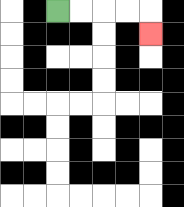{'start': '[2, 0]', 'end': '[6, 1]', 'path_directions': 'R,R,R,R,D', 'path_coordinates': '[[2, 0], [3, 0], [4, 0], [5, 0], [6, 0], [6, 1]]'}